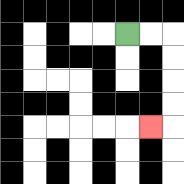{'start': '[5, 1]', 'end': '[6, 5]', 'path_directions': 'R,R,D,D,D,D,L', 'path_coordinates': '[[5, 1], [6, 1], [7, 1], [7, 2], [7, 3], [7, 4], [7, 5], [6, 5]]'}